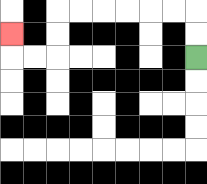{'start': '[8, 2]', 'end': '[0, 1]', 'path_directions': 'U,U,L,L,L,L,L,L,D,D,L,L,U', 'path_coordinates': '[[8, 2], [8, 1], [8, 0], [7, 0], [6, 0], [5, 0], [4, 0], [3, 0], [2, 0], [2, 1], [2, 2], [1, 2], [0, 2], [0, 1]]'}